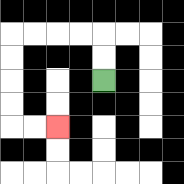{'start': '[4, 3]', 'end': '[2, 5]', 'path_directions': 'U,U,L,L,L,L,D,D,D,D,R,R', 'path_coordinates': '[[4, 3], [4, 2], [4, 1], [3, 1], [2, 1], [1, 1], [0, 1], [0, 2], [0, 3], [0, 4], [0, 5], [1, 5], [2, 5]]'}